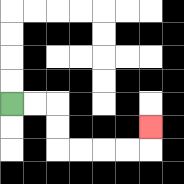{'start': '[0, 4]', 'end': '[6, 5]', 'path_directions': 'R,R,D,D,R,R,R,R,U', 'path_coordinates': '[[0, 4], [1, 4], [2, 4], [2, 5], [2, 6], [3, 6], [4, 6], [5, 6], [6, 6], [6, 5]]'}